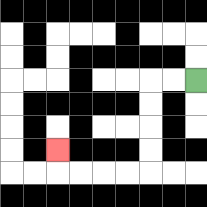{'start': '[8, 3]', 'end': '[2, 6]', 'path_directions': 'L,L,D,D,D,D,L,L,L,L,U', 'path_coordinates': '[[8, 3], [7, 3], [6, 3], [6, 4], [6, 5], [6, 6], [6, 7], [5, 7], [4, 7], [3, 7], [2, 7], [2, 6]]'}